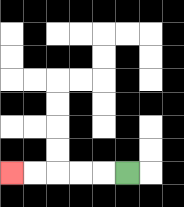{'start': '[5, 7]', 'end': '[0, 7]', 'path_directions': 'L,L,L,L,L', 'path_coordinates': '[[5, 7], [4, 7], [3, 7], [2, 7], [1, 7], [0, 7]]'}